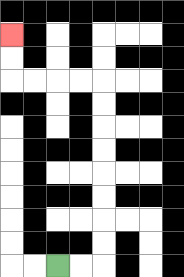{'start': '[2, 11]', 'end': '[0, 1]', 'path_directions': 'R,R,U,U,U,U,U,U,U,U,L,L,L,L,U,U', 'path_coordinates': '[[2, 11], [3, 11], [4, 11], [4, 10], [4, 9], [4, 8], [4, 7], [4, 6], [4, 5], [4, 4], [4, 3], [3, 3], [2, 3], [1, 3], [0, 3], [0, 2], [0, 1]]'}